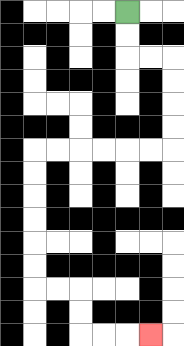{'start': '[5, 0]', 'end': '[6, 14]', 'path_directions': 'D,D,R,R,D,D,D,D,L,L,L,L,L,L,D,D,D,D,D,D,R,R,D,D,R,R,R', 'path_coordinates': '[[5, 0], [5, 1], [5, 2], [6, 2], [7, 2], [7, 3], [7, 4], [7, 5], [7, 6], [6, 6], [5, 6], [4, 6], [3, 6], [2, 6], [1, 6], [1, 7], [1, 8], [1, 9], [1, 10], [1, 11], [1, 12], [2, 12], [3, 12], [3, 13], [3, 14], [4, 14], [5, 14], [6, 14]]'}